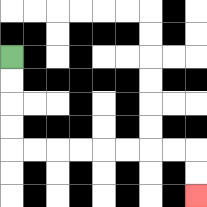{'start': '[0, 2]', 'end': '[8, 8]', 'path_directions': 'D,D,D,D,R,R,R,R,R,R,R,R,D,D', 'path_coordinates': '[[0, 2], [0, 3], [0, 4], [0, 5], [0, 6], [1, 6], [2, 6], [3, 6], [4, 6], [5, 6], [6, 6], [7, 6], [8, 6], [8, 7], [8, 8]]'}